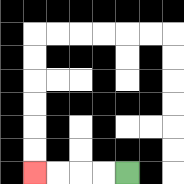{'start': '[5, 7]', 'end': '[1, 7]', 'path_directions': 'L,L,L,L', 'path_coordinates': '[[5, 7], [4, 7], [3, 7], [2, 7], [1, 7]]'}